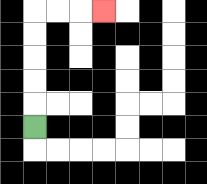{'start': '[1, 5]', 'end': '[4, 0]', 'path_directions': 'U,U,U,U,U,R,R,R', 'path_coordinates': '[[1, 5], [1, 4], [1, 3], [1, 2], [1, 1], [1, 0], [2, 0], [3, 0], [4, 0]]'}